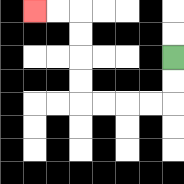{'start': '[7, 2]', 'end': '[1, 0]', 'path_directions': 'D,D,L,L,L,L,U,U,U,U,L,L', 'path_coordinates': '[[7, 2], [7, 3], [7, 4], [6, 4], [5, 4], [4, 4], [3, 4], [3, 3], [3, 2], [3, 1], [3, 0], [2, 0], [1, 0]]'}